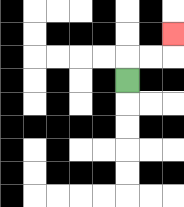{'start': '[5, 3]', 'end': '[7, 1]', 'path_directions': 'U,R,R,U', 'path_coordinates': '[[5, 3], [5, 2], [6, 2], [7, 2], [7, 1]]'}